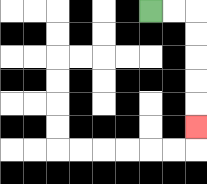{'start': '[6, 0]', 'end': '[8, 5]', 'path_directions': 'R,R,D,D,D,D,D', 'path_coordinates': '[[6, 0], [7, 0], [8, 0], [8, 1], [8, 2], [8, 3], [8, 4], [8, 5]]'}